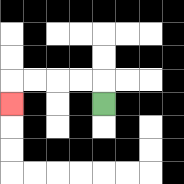{'start': '[4, 4]', 'end': '[0, 4]', 'path_directions': 'U,L,L,L,L,D', 'path_coordinates': '[[4, 4], [4, 3], [3, 3], [2, 3], [1, 3], [0, 3], [0, 4]]'}